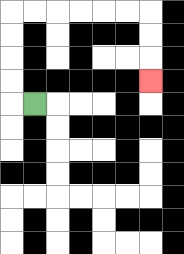{'start': '[1, 4]', 'end': '[6, 3]', 'path_directions': 'L,U,U,U,U,R,R,R,R,R,R,D,D,D', 'path_coordinates': '[[1, 4], [0, 4], [0, 3], [0, 2], [0, 1], [0, 0], [1, 0], [2, 0], [3, 0], [4, 0], [5, 0], [6, 0], [6, 1], [6, 2], [6, 3]]'}